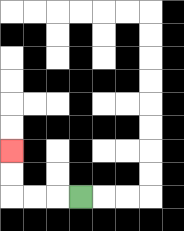{'start': '[3, 8]', 'end': '[0, 6]', 'path_directions': 'L,L,L,U,U', 'path_coordinates': '[[3, 8], [2, 8], [1, 8], [0, 8], [0, 7], [0, 6]]'}